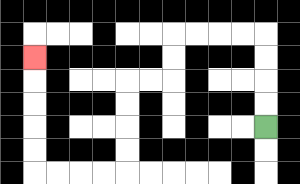{'start': '[11, 5]', 'end': '[1, 2]', 'path_directions': 'U,U,U,U,L,L,L,L,D,D,L,L,D,D,D,D,L,L,L,L,U,U,U,U,U', 'path_coordinates': '[[11, 5], [11, 4], [11, 3], [11, 2], [11, 1], [10, 1], [9, 1], [8, 1], [7, 1], [7, 2], [7, 3], [6, 3], [5, 3], [5, 4], [5, 5], [5, 6], [5, 7], [4, 7], [3, 7], [2, 7], [1, 7], [1, 6], [1, 5], [1, 4], [1, 3], [1, 2]]'}